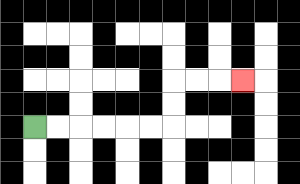{'start': '[1, 5]', 'end': '[10, 3]', 'path_directions': 'R,R,R,R,R,R,U,U,R,R,R', 'path_coordinates': '[[1, 5], [2, 5], [3, 5], [4, 5], [5, 5], [6, 5], [7, 5], [7, 4], [7, 3], [8, 3], [9, 3], [10, 3]]'}